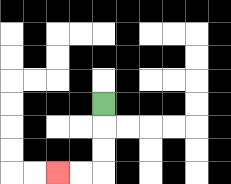{'start': '[4, 4]', 'end': '[2, 7]', 'path_directions': 'D,D,D,L,L', 'path_coordinates': '[[4, 4], [4, 5], [4, 6], [4, 7], [3, 7], [2, 7]]'}